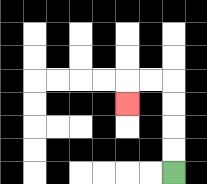{'start': '[7, 7]', 'end': '[5, 4]', 'path_directions': 'U,U,U,U,L,L,D', 'path_coordinates': '[[7, 7], [7, 6], [7, 5], [7, 4], [7, 3], [6, 3], [5, 3], [5, 4]]'}